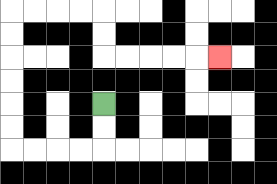{'start': '[4, 4]', 'end': '[9, 2]', 'path_directions': 'D,D,L,L,L,L,U,U,U,U,U,U,R,R,R,R,D,D,R,R,R,R,R', 'path_coordinates': '[[4, 4], [4, 5], [4, 6], [3, 6], [2, 6], [1, 6], [0, 6], [0, 5], [0, 4], [0, 3], [0, 2], [0, 1], [0, 0], [1, 0], [2, 0], [3, 0], [4, 0], [4, 1], [4, 2], [5, 2], [6, 2], [7, 2], [8, 2], [9, 2]]'}